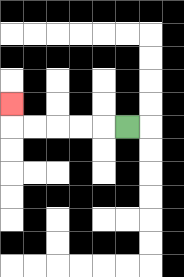{'start': '[5, 5]', 'end': '[0, 4]', 'path_directions': 'L,L,L,L,L,U', 'path_coordinates': '[[5, 5], [4, 5], [3, 5], [2, 5], [1, 5], [0, 5], [0, 4]]'}